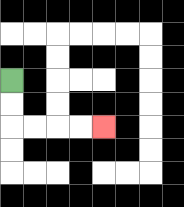{'start': '[0, 3]', 'end': '[4, 5]', 'path_directions': 'D,D,R,R,R,R', 'path_coordinates': '[[0, 3], [0, 4], [0, 5], [1, 5], [2, 5], [3, 5], [4, 5]]'}